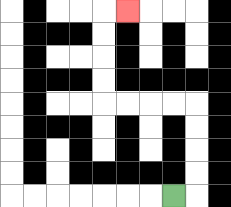{'start': '[7, 8]', 'end': '[5, 0]', 'path_directions': 'R,U,U,U,U,L,L,L,L,U,U,U,U,R', 'path_coordinates': '[[7, 8], [8, 8], [8, 7], [8, 6], [8, 5], [8, 4], [7, 4], [6, 4], [5, 4], [4, 4], [4, 3], [4, 2], [4, 1], [4, 0], [5, 0]]'}